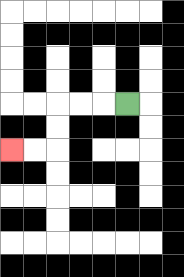{'start': '[5, 4]', 'end': '[0, 6]', 'path_directions': 'L,L,L,D,D,L,L', 'path_coordinates': '[[5, 4], [4, 4], [3, 4], [2, 4], [2, 5], [2, 6], [1, 6], [0, 6]]'}